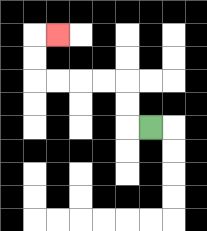{'start': '[6, 5]', 'end': '[2, 1]', 'path_directions': 'L,U,U,L,L,L,L,U,U,R', 'path_coordinates': '[[6, 5], [5, 5], [5, 4], [5, 3], [4, 3], [3, 3], [2, 3], [1, 3], [1, 2], [1, 1], [2, 1]]'}